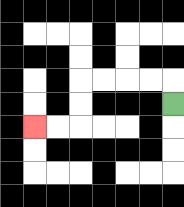{'start': '[7, 4]', 'end': '[1, 5]', 'path_directions': 'U,L,L,L,L,D,D,L,L', 'path_coordinates': '[[7, 4], [7, 3], [6, 3], [5, 3], [4, 3], [3, 3], [3, 4], [3, 5], [2, 5], [1, 5]]'}